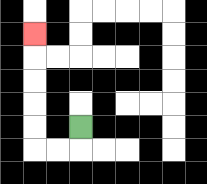{'start': '[3, 5]', 'end': '[1, 1]', 'path_directions': 'D,L,L,U,U,U,U,U', 'path_coordinates': '[[3, 5], [3, 6], [2, 6], [1, 6], [1, 5], [1, 4], [1, 3], [1, 2], [1, 1]]'}